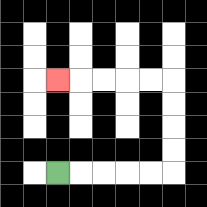{'start': '[2, 7]', 'end': '[2, 3]', 'path_directions': 'R,R,R,R,R,U,U,U,U,L,L,L,L,L', 'path_coordinates': '[[2, 7], [3, 7], [4, 7], [5, 7], [6, 7], [7, 7], [7, 6], [7, 5], [7, 4], [7, 3], [6, 3], [5, 3], [4, 3], [3, 3], [2, 3]]'}